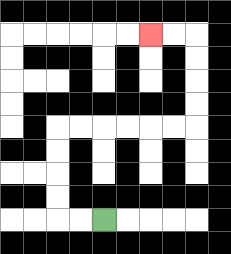{'start': '[4, 9]', 'end': '[6, 1]', 'path_directions': 'L,L,U,U,U,U,R,R,R,R,R,R,U,U,U,U,L,L', 'path_coordinates': '[[4, 9], [3, 9], [2, 9], [2, 8], [2, 7], [2, 6], [2, 5], [3, 5], [4, 5], [5, 5], [6, 5], [7, 5], [8, 5], [8, 4], [8, 3], [8, 2], [8, 1], [7, 1], [6, 1]]'}